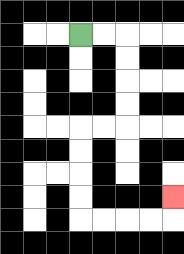{'start': '[3, 1]', 'end': '[7, 8]', 'path_directions': 'R,R,D,D,D,D,L,L,D,D,D,D,R,R,R,R,U', 'path_coordinates': '[[3, 1], [4, 1], [5, 1], [5, 2], [5, 3], [5, 4], [5, 5], [4, 5], [3, 5], [3, 6], [3, 7], [3, 8], [3, 9], [4, 9], [5, 9], [6, 9], [7, 9], [7, 8]]'}